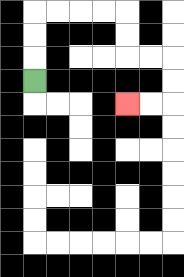{'start': '[1, 3]', 'end': '[5, 4]', 'path_directions': 'U,U,U,R,R,R,R,D,D,R,R,D,D,L,L', 'path_coordinates': '[[1, 3], [1, 2], [1, 1], [1, 0], [2, 0], [3, 0], [4, 0], [5, 0], [5, 1], [5, 2], [6, 2], [7, 2], [7, 3], [7, 4], [6, 4], [5, 4]]'}